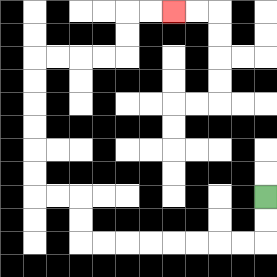{'start': '[11, 8]', 'end': '[7, 0]', 'path_directions': 'D,D,L,L,L,L,L,L,L,L,U,U,L,L,U,U,U,U,U,U,R,R,R,R,U,U,R,R', 'path_coordinates': '[[11, 8], [11, 9], [11, 10], [10, 10], [9, 10], [8, 10], [7, 10], [6, 10], [5, 10], [4, 10], [3, 10], [3, 9], [3, 8], [2, 8], [1, 8], [1, 7], [1, 6], [1, 5], [1, 4], [1, 3], [1, 2], [2, 2], [3, 2], [4, 2], [5, 2], [5, 1], [5, 0], [6, 0], [7, 0]]'}